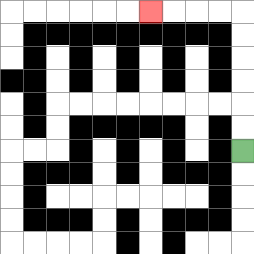{'start': '[10, 6]', 'end': '[6, 0]', 'path_directions': 'U,U,U,U,U,U,L,L,L,L', 'path_coordinates': '[[10, 6], [10, 5], [10, 4], [10, 3], [10, 2], [10, 1], [10, 0], [9, 0], [8, 0], [7, 0], [6, 0]]'}